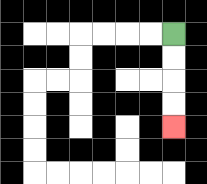{'start': '[7, 1]', 'end': '[7, 5]', 'path_directions': 'D,D,D,D', 'path_coordinates': '[[7, 1], [7, 2], [7, 3], [7, 4], [7, 5]]'}